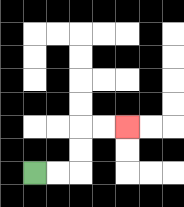{'start': '[1, 7]', 'end': '[5, 5]', 'path_directions': 'R,R,U,U,R,R', 'path_coordinates': '[[1, 7], [2, 7], [3, 7], [3, 6], [3, 5], [4, 5], [5, 5]]'}